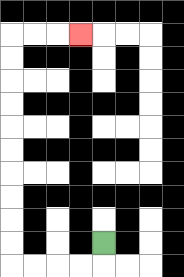{'start': '[4, 10]', 'end': '[3, 1]', 'path_directions': 'D,L,L,L,L,U,U,U,U,U,U,U,U,U,U,R,R,R', 'path_coordinates': '[[4, 10], [4, 11], [3, 11], [2, 11], [1, 11], [0, 11], [0, 10], [0, 9], [0, 8], [0, 7], [0, 6], [0, 5], [0, 4], [0, 3], [0, 2], [0, 1], [1, 1], [2, 1], [3, 1]]'}